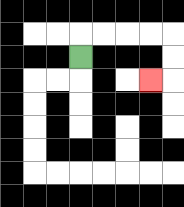{'start': '[3, 2]', 'end': '[6, 3]', 'path_directions': 'U,R,R,R,R,D,D,L', 'path_coordinates': '[[3, 2], [3, 1], [4, 1], [5, 1], [6, 1], [7, 1], [7, 2], [7, 3], [6, 3]]'}